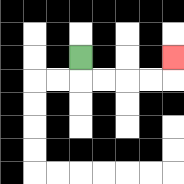{'start': '[3, 2]', 'end': '[7, 2]', 'path_directions': 'D,R,R,R,R,U', 'path_coordinates': '[[3, 2], [3, 3], [4, 3], [5, 3], [6, 3], [7, 3], [7, 2]]'}